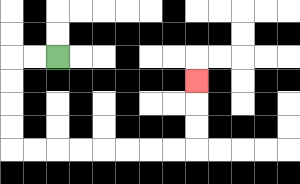{'start': '[2, 2]', 'end': '[8, 3]', 'path_directions': 'L,L,D,D,D,D,R,R,R,R,R,R,R,R,U,U,U', 'path_coordinates': '[[2, 2], [1, 2], [0, 2], [0, 3], [0, 4], [0, 5], [0, 6], [1, 6], [2, 6], [3, 6], [4, 6], [5, 6], [6, 6], [7, 6], [8, 6], [8, 5], [8, 4], [8, 3]]'}